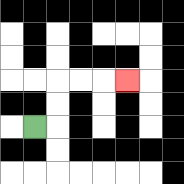{'start': '[1, 5]', 'end': '[5, 3]', 'path_directions': 'R,U,U,R,R,R', 'path_coordinates': '[[1, 5], [2, 5], [2, 4], [2, 3], [3, 3], [4, 3], [5, 3]]'}